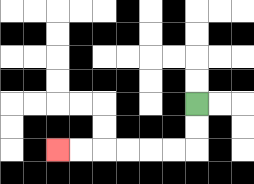{'start': '[8, 4]', 'end': '[2, 6]', 'path_directions': 'D,D,L,L,L,L,L,L', 'path_coordinates': '[[8, 4], [8, 5], [8, 6], [7, 6], [6, 6], [5, 6], [4, 6], [3, 6], [2, 6]]'}